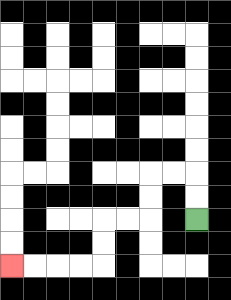{'start': '[8, 9]', 'end': '[0, 11]', 'path_directions': 'U,U,L,L,D,D,L,L,D,D,L,L,L,L', 'path_coordinates': '[[8, 9], [8, 8], [8, 7], [7, 7], [6, 7], [6, 8], [6, 9], [5, 9], [4, 9], [4, 10], [4, 11], [3, 11], [2, 11], [1, 11], [0, 11]]'}